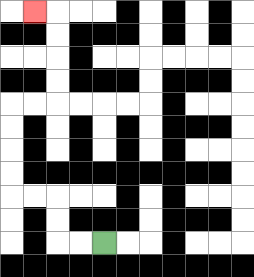{'start': '[4, 10]', 'end': '[1, 0]', 'path_directions': 'L,L,U,U,L,L,U,U,U,U,R,R,U,U,U,U,L', 'path_coordinates': '[[4, 10], [3, 10], [2, 10], [2, 9], [2, 8], [1, 8], [0, 8], [0, 7], [0, 6], [0, 5], [0, 4], [1, 4], [2, 4], [2, 3], [2, 2], [2, 1], [2, 0], [1, 0]]'}